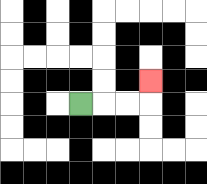{'start': '[3, 4]', 'end': '[6, 3]', 'path_directions': 'R,R,R,U', 'path_coordinates': '[[3, 4], [4, 4], [5, 4], [6, 4], [6, 3]]'}